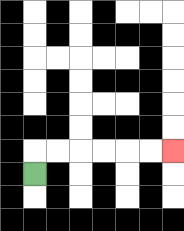{'start': '[1, 7]', 'end': '[7, 6]', 'path_directions': 'U,R,R,R,R,R,R', 'path_coordinates': '[[1, 7], [1, 6], [2, 6], [3, 6], [4, 6], [5, 6], [6, 6], [7, 6]]'}